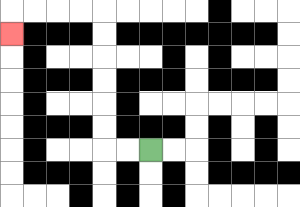{'start': '[6, 6]', 'end': '[0, 1]', 'path_directions': 'L,L,U,U,U,U,U,U,L,L,L,L,D', 'path_coordinates': '[[6, 6], [5, 6], [4, 6], [4, 5], [4, 4], [4, 3], [4, 2], [4, 1], [4, 0], [3, 0], [2, 0], [1, 0], [0, 0], [0, 1]]'}